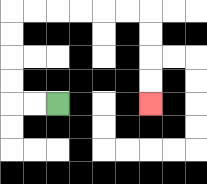{'start': '[2, 4]', 'end': '[6, 4]', 'path_directions': 'L,L,U,U,U,U,R,R,R,R,R,R,D,D,D,D', 'path_coordinates': '[[2, 4], [1, 4], [0, 4], [0, 3], [0, 2], [0, 1], [0, 0], [1, 0], [2, 0], [3, 0], [4, 0], [5, 0], [6, 0], [6, 1], [6, 2], [6, 3], [6, 4]]'}